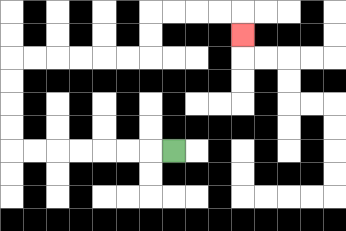{'start': '[7, 6]', 'end': '[10, 1]', 'path_directions': 'L,L,L,L,L,L,L,U,U,U,U,R,R,R,R,R,R,U,U,R,R,R,R,D', 'path_coordinates': '[[7, 6], [6, 6], [5, 6], [4, 6], [3, 6], [2, 6], [1, 6], [0, 6], [0, 5], [0, 4], [0, 3], [0, 2], [1, 2], [2, 2], [3, 2], [4, 2], [5, 2], [6, 2], [6, 1], [6, 0], [7, 0], [8, 0], [9, 0], [10, 0], [10, 1]]'}